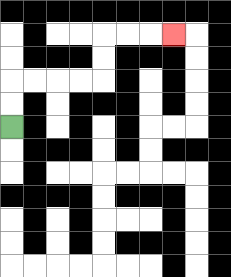{'start': '[0, 5]', 'end': '[7, 1]', 'path_directions': 'U,U,R,R,R,R,U,U,R,R,R', 'path_coordinates': '[[0, 5], [0, 4], [0, 3], [1, 3], [2, 3], [3, 3], [4, 3], [4, 2], [4, 1], [5, 1], [6, 1], [7, 1]]'}